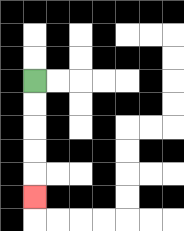{'start': '[1, 3]', 'end': '[1, 8]', 'path_directions': 'D,D,D,D,D', 'path_coordinates': '[[1, 3], [1, 4], [1, 5], [1, 6], [1, 7], [1, 8]]'}